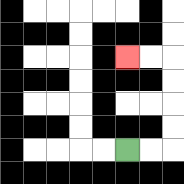{'start': '[5, 6]', 'end': '[5, 2]', 'path_directions': 'R,R,U,U,U,U,L,L', 'path_coordinates': '[[5, 6], [6, 6], [7, 6], [7, 5], [7, 4], [7, 3], [7, 2], [6, 2], [5, 2]]'}